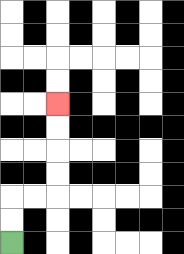{'start': '[0, 10]', 'end': '[2, 4]', 'path_directions': 'U,U,R,R,U,U,U,U', 'path_coordinates': '[[0, 10], [0, 9], [0, 8], [1, 8], [2, 8], [2, 7], [2, 6], [2, 5], [2, 4]]'}